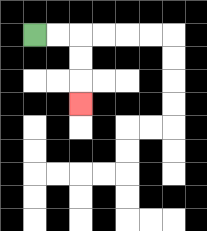{'start': '[1, 1]', 'end': '[3, 4]', 'path_directions': 'R,R,D,D,D', 'path_coordinates': '[[1, 1], [2, 1], [3, 1], [3, 2], [3, 3], [3, 4]]'}